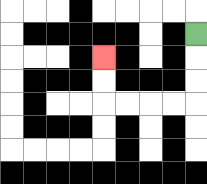{'start': '[8, 1]', 'end': '[4, 2]', 'path_directions': 'D,D,D,L,L,L,L,U,U', 'path_coordinates': '[[8, 1], [8, 2], [8, 3], [8, 4], [7, 4], [6, 4], [5, 4], [4, 4], [4, 3], [4, 2]]'}